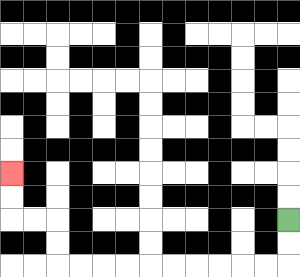{'start': '[12, 9]', 'end': '[0, 7]', 'path_directions': 'D,D,L,L,L,L,L,L,L,L,L,L,U,U,L,L,U,U', 'path_coordinates': '[[12, 9], [12, 10], [12, 11], [11, 11], [10, 11], [9, 11], [8, 11], [7, 11], [6, 11], [5, 11], [4, 11], [3, 11], [2, 11], [2, 10], [2, 9], [1, 9], [0, 9], [0, 8], [0, 7]]'}